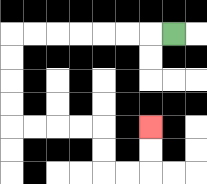{'start': '[7, 1]', 'end': '[6, 5]', 'path_directions': 'L,L,L,L,L,L,L,D,D,D,D,R,R,R,R,D,D,R,R,U,U', 'path_coordinates': '[[7, 1], [6, 1], [5, 1], [4, 1], [3, 1], [2, 1], [1, 1], [0, 1], [0, 2], [0, 3], [0, 4], [0, 5], [1, 5], [2, 5], [3, 5], [4, 5], [4, 6], [4, 7], [5, 7], [6, 7], [6, 6], [6, 5]]'}